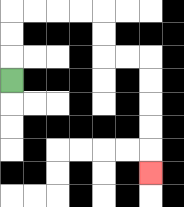{'start': '[0, 3]', 'end': '[6, 7]', 'path_directions': 'U,U,U,R,R,R,R,D,D,R,R,D,D,D,D,D', 'path_coordinates': '[[0, 3], [0, 2], [0, 1], [0, 0], [1, 0], [2, 0], [3, 0], [4, 0], [4, 1], [4, 2], [5, 2], [6, 2], [6, 3], [6, 4], [6, 5], [6, 6], [6, 7]]'}